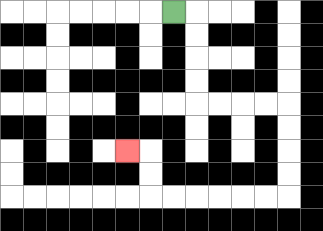{'start': '[7, 0]', 'end': '[5, 6]', 'path_directions': 'R,D,D,D,D,R,R,R,R,D,D,D,D,L,L,L,L,L,L,U,U,L', 'path_coordinates': '[[7, 0], [8, 0], [8, 1], [8, 2], [8, 3], [8, 4], [9, 4], [10, 4], [11, 4], [12, 4], [12, 5], [12, 6], [12, 7], [12, 8], [11, 8], [10, 8], [9, 8], [8, 8], [7, 8], [6, 8], [6, 7], [6, 6], [5, 6]]'}